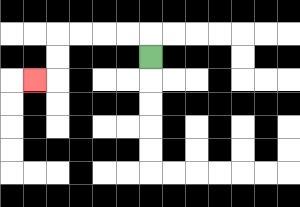{'start': '[6, 2]', 'end': '[1, 3]', 'path_directions': 'U,L,L,L,L,D,D,L', 'path_coordinates': '[[6, 2], [6, 1], [5, 1], [4, 1], [3, 1], [2, 1], [2, 2], [2, 3], [1, 3]]'}